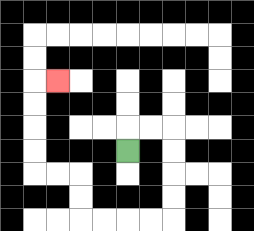{'start': '[5, 6]', 'end': '[2, 3]', 'path_directions': 'U,R,R,D,D,D,D,L,L,L,L,U,U,L,L,U,U,U,U,R', 'path_coordinates': '[[5, 6], [5, 5], [6, 5], [7, 5], [7, 6], [7, 7], [7, 8], [7, 9], [6, 9], [5, 9], [4, 9], [3, 9], [3, 8], [3, 7], [2, 7], [1, 7], [1, 6], [1, 5], [1, 4], [1, 3], [2, 3]]'}